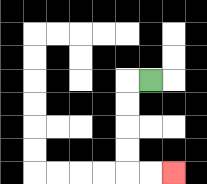{'start': '[6, 3]', 'end': '[7, 7]', 'path_directions': 'L,D,D,D,D,R,R', 'path_coordinates': '[[6, 3], [5, 3], [5, 4], [5, 5], [5, 6], [5, 7], [6, 7], [7, 7]]'}